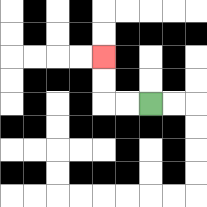{'start': '[6, 4]', 'end': '[4, 2]', 'path_directions': 'L,L,U,U', 'path_coordinates': '[[6, 4], [5, 4], [4, 4], [4, 3], [4, 2]]'}